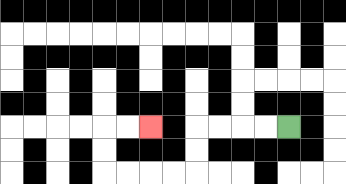{'start': '[12, 5]', 'end': '[6, 5]', 'path_directions': 'L,L,L,L,D,D,L,L,L,L,U,U,R,R', 'path_coordinates': '[[12, 5], [11, 5], [10, 5], [9, 5], [8, 5], [8, 6], [8, 7], [7, 7], [6, 7], [5, 7], [4, 7], [4, 6], [4, 5], [5, 5], [6, 5]]'}